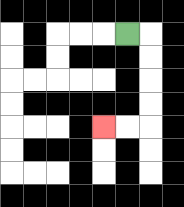{'start': '[5, 1]', 'end': '[4, 5]', 'path_directions': 'R,D,D,D,D,L,L', 'path_coordinates': '[[5, 1], [6, 1], [6, 2], [6, 3], [6, 4], [6, 5], [5, 5], [4, 5]]'}